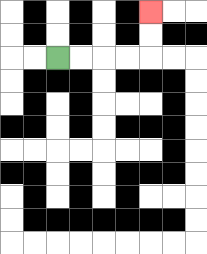{'start': '[2, 2]', 'end': '[6, 0]', 'path_directions': 'R,R,R,R,U,U', 'path_coordinates': '[[2, 2], [3, 2], [4, 2], [5, 2], [6, 2], [6, 1], [6, 0]]'}